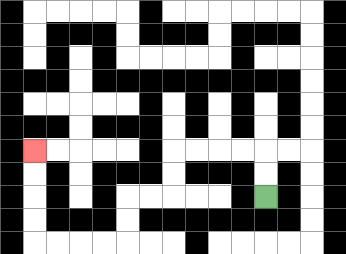{'start': '[11, 8]', 'end': '[1, 6]', 'path_directions': 'U,U,L,L,L,L,D,D,L,L,D,D,L,L,L,L,U,U,U,U', 'path_coordinates': '[[11, 8], [11, 7], [11, 6], [10, 6], [9, 6], [8, 6], [7, 6], [7, 7], [7, 8], [6, 8], [5, 8], [5, 9], [5, 10], [4, 10], [3, 10], [2, 10], [1, 10], [1, 9], [1, 8], [1, 7], [1, 6]]'}